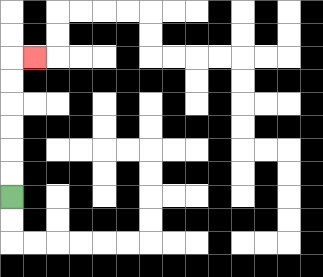{'start': '[0, 8]', 'end': '[1, 2]', 'path_directions': 'U,U,U,U,U,U,R', 'path_coordinates': '[[0, 8], [0, 7], [0, 6], [0, 5], [0, 4], [0, 3], [0, 2], [1, 2]]'}